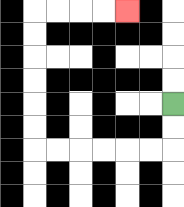{'start': '[7, 4]', 'end': '[5, 0]', 'path_directions': 'D,D,L,L,L,L,L,L,U,U,U,U,U,U,R,R,R,R', 'path_coordinates': '[[7, 4], [7, 5], [7, 6], [6, 6], [5, 6], [4, 6], [3, 6], [2, 6], [1, 6], [1, 5], [1, 4], [1, 3], [1, 2], [1, 1], [1, 0], [2, 0], [3, 0], [4, 0], [5, 0]]'}